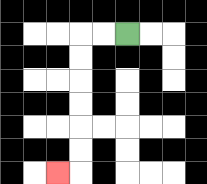{'start': '[5, 1]', 'end': '[2, 7]', 'path_directions': 'L,L,D,D,D,D,D,D,L', 'path_coordinates': '[[5, 1], [4, 1], [3, 1], [3, 2], [3, 3], [3, 4], [3, 5], [3, 6], [3, 7], [2, 7]]'}